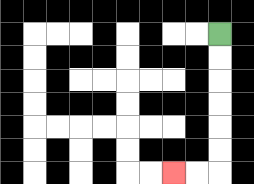{'start': '[9, 1]', 'end': '[7, 7]', 'path_directions': 'D,D,D,D,D,D,L,L', 'path_coordinates': '[[9, 1], [9, 2], [9, 3], [9, 4], [9, 5], [9, 6], [9, 7], [8, 7], [7, 7]]'}